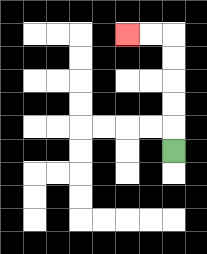{'start': '[7, 6]', 'end': '[5, 1]', 'path_directions': 'U,U,U,U,U,L,L', 'path_coordinates': '[[7, 6], [7, 5], [7, 4], [7, 3], [7, 2], [7, 1], [6, 1], [5, 1]]'}